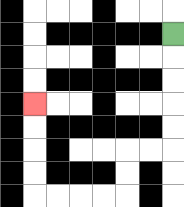{'start': '[7, 1]', 'end': '[1, 4]', 'path_directions': 'D,D,D,D,D,L,L,D,D,L,L,L,L,U,U,U,U', 'path_coordinates': '[[7, 1], [7, 2], [7, 3], [7, 4], [7, 5], [7, 6], [6, 6], [5, 6], [5, 7], [5, 8], [4, 8], [3, 8], [2, 8], [1, 8], [1, 7], [1, 6], [1, 5], [1, 4]]'}